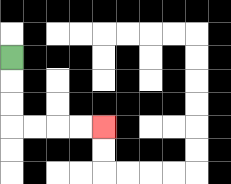{'start': '[0, 2]', 'end': '[4, 5]', 'path_directions': 'D,D,D,R,R,R,R', 'path_coordinates': '[[0, 2], [0, 3], [0, 4], [0, 5], [1, 5], [2, 5], [3, 5], [4, 5]]'}